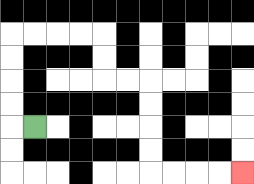{'start': '[1, 5]', 'end': '[10, 7]', 'path_directions': 'L,U,U,U,U,R,R,R,R,D,D,R,R,D,D,D,D,R,R,R,R', 'path_coordinates': '[[1, 5], [0, 5], [0, 4], [0, 3], [0, 2], [0, 1], [1, 1], [2, 1], [3, 1], [4, 1], [4, 2], [4, 3], [5, 3], [6, 3], [6, 4], [6, 5], [6, 6], [6, 7], [7, 7], [8, 7], [9, 7], [10, 7]]'}